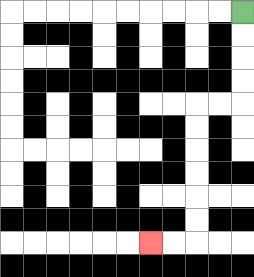{'start': '[10, 0]', 'end': '[6, 10]', 'path_directions': 'D,D,D,D,L,L,D,D,D,D,D,D,L,L', 'path_coordinates': '[[10, 0], [10, 1], [10, 2], [10, 3], [10, 4], [9, 4], [8, 4], [8, 5], [8, 6], [8, 7], [8, 8], [8, 9], [8, 10], [7, 10], [6, 10]]'}